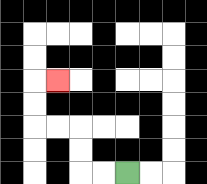{'start': '[5, 7]', 'end': '[2, 3]', 'path_directions': 'L,L,U,U,L,L,U,U,R', 'path_coordinates': '[[5, 7], [4, 7], [3, 7], [3, 6], [3, 5], [2, 5], [1, 5], [1, 4], [1, 3], [2, 3]]'}